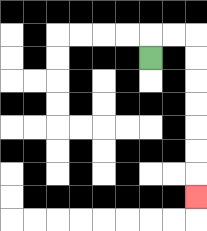{'start': '[6, 2]', 'end': '[8, 8]', 'path_directions': 'U,R,R,D,D,D,D,D,D,D', 'path_coordinates': '[[6, 2], [6, 1], [7, 1], [8, 1], [8, 2], [8, 3], [8, 4], [8, 5], [8, 6], [8, 7], [8, 8]]'}